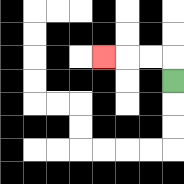{'start': '[7, 3]', 'end': '[4, 2]', 'path_directions': 'U,L,L,L', 'path_coordinates': '[[7, 3], [7, 2], [6, 2], [5, 2], [4, 2]]'}